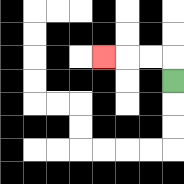{'start': '[7, 3]', 'end': '[4, 2]', 'path_directions': 'U,L,L,L', 'path_coordinates': '[[7, 3], [7, 2], [6, 2], [5, 2], [4, 2]]'}